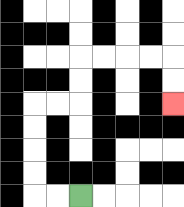{'start': '[3, 8]', 'end': '[7, 4]', 'path_directions': 'L,L,U,U,U,U,R,R,U,U,R,R,R,R,D,D', 'path_coordinates': '[[3, 8], [2, 8], [1, 8], [1, 7], [1, 6], [1, 5], [1, 4], [2, 4], [3, 4], [3, 3], [3, 2], [4, 2], [5, 2], [6, 2], [7, 2], [7, 3], [7, 4]]'}